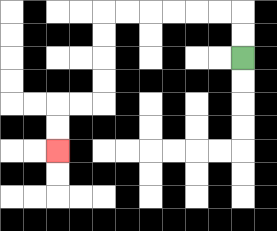{'start': '[10, 2]', 'end': '[2, 6]', 'path_directions': 'U,U,L,L,L,L,L,L,D,D,D,D,L,L,D,D', 'path_coordinates': '[[10, 2], [10, 1], [10, 0], [9, 0], [8, 0], [7, 0], [6, 0], [5, 0], [4, 0], [4, 1], [4, 2], [4, 3], [4, 4], [3, 4], [2, 4], [2, 5], [2, 6]]'}